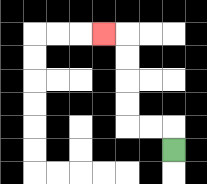{'start': '[7, 6]', 'end': '[4, 1]', 'path_directions': 'U,L,L,U,U,U,U,L', 'path_coordinates': '[[7, 6], [7, 5], [6, 5], [5, 5], [5, 4], [5, 3], [5, 2], [5, 1], [4, 1]]'}